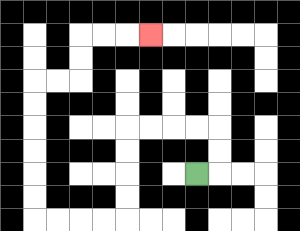{'start': '[8, 7]', 'end': '[6, 1]', 'path_directions': 'R,U,U,L,L,L,L,D,D,D,D,L,L,L,L,U,U,U,U,U,U,R,R,U,U,R,R,R', 'path_coordinates': '[[8, 7], [9, 7], [9, 6], [9, 5], [8, 5], [7, 5], [6, 5], [5, 5], [5, 6], [5, 7], [5, 8], [5, 9], [4, 9], [3, 9], [2, 9], [1, 9], [1, 8], [1, 7], [1, 6], [1, 5], [1, 4], [1, 3], [2, 3], [3, 3], [3, 2], [3, 1], [4, 1], [5, 1], [6, 1]]'}